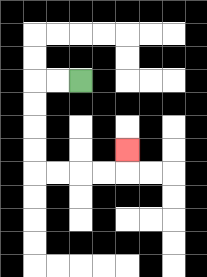{'start': '[3, 3]', 'end': '[5, 6]', 'path_directions': 'L,L,D,D,D,D,R,R,R,R,U', 'path_coordinates': '[[3, 3], [2, 3], [1, 3], [1, 4], [1, 5], [1, 6], [1, 7], [2, 7], [3, 7], [4, 7], [5, 7], [5, 6]]'}